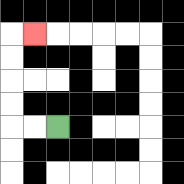{'start': '[2, 5]', 'end': '[1, 1]', 'path_directions': 'L,L,U,U,U,U,R', 'path_coordinates': '[[2, 5], [1, 5], [0, 5], [0, 4], [0, 3], [0, 2], [0, 1], [1, 1]]'}